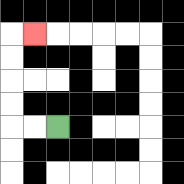{'start': '[2, 5]', 'end': '[1, 1]', 'path_directions': 'L,L,U,U,U,U,R', 'path_coordinates': '[[2, 5], [1, 5], [0, 5], [0, 4], [0, 3], [0, 2], [0, 1], [1, 1]]'}